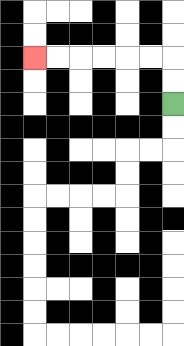{'start': '[7, 4]', 'end': '[1, 2]', 'path_directions': 'U,U,L,L,L,L,L,L', 'path_coordinates': '[[7, 4], [7, 3], [7, 2], [6, 2], [5, 2], [4, 2], [3, 2], [2, 2], [1, 2]]'}